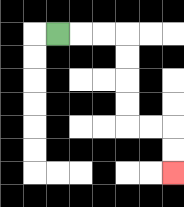{'start': '[2, 1]', 'end': '[7, 7]', 'path_directions': 'R,R,R,D,D,D,D,R,R,D,D', 'path_coordinates': '[[2, 1], [3, 1], [4, 1], [5, 1], [5, 2], [5, 3], [5, 4], [5, 5], [6, 5], [7, 5], [7, 6], [7, 7]]'}